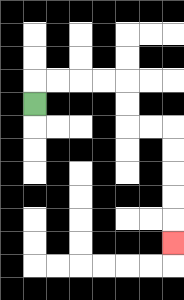{'start': '[1, 4]', 'end': '[7, 10]', 'path_directions': 'U,R,R,R,R,D,D,R,R,D,D,D,D,D', 'path_coordinates': '[[1, 4], [1, 3], [2, 3], [3, 3], [4, 3], [5, 3], [5, 4], [5, 5], [6, 5], [7, 5], [7, 6], [7, 7], [7, 8], [7, 9], [7, 10]]'}